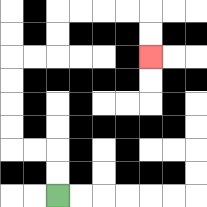{'start': '[2, 8]', 'end': '[6, 2]', 'path_directions': 'U,U,L,L,U,U,U,U,R,R,U,U,R,R,R,R,D,D', 'path_coordinates': '[[2, 8], [2, 7], [2, 6], [1, 6], [0, 6], [0, 5], [0, 4], [0, 3], [0, 2], [1, 2], [2, 2], [2, 1], [2, 0], [3, 0], [4, 0], [5, 0], [6, 0], [6, 1], [6, 2]]'}